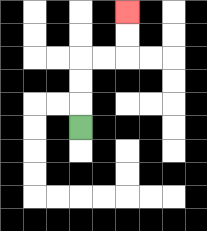{'start': '[3, 5]', 'end': '[5, 0]', 'path_directions': 'U,U,U,R,R,U,U', 'path_coordinates': '[[3, 5], [3, 4], [3, 3], [3, 2], [4, 2], [5, 2], [5, 1], [5, 0]]'}